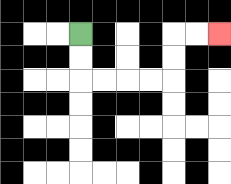{'start': '[3, 1]', 'end': '[9, 1]', 'path_directions': 'D,D,R,R,R,R,U,U,R,R', 'path_coordinates': '[[3, 1], [3, 2], [3, 3], [4, 3], [5, 3], [6, 3], [7, 3], [7, 2], [7, 1], [8, 1], [9, 1]]'}